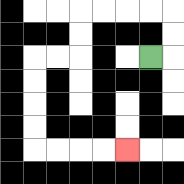{'start': '[6, 2]', 'end': '[5, 6]', 'path_directions': 'R,U,U,L,L,L,L,D,D,L,L,D,D,D,D,R,R,R,R', 'path_coordinates': '[[6, 2], [7, 2], [7, 1], [7, 0], [6, 0], [5, 0], [4, 0], [3, 0], [3, 1], [3, 2], [2, 2], [1, 2], [1, 3], [1, 4], [1, 5], [1, 6], [2, 6], [3, 6], [4, 6], [5, 6]]'}